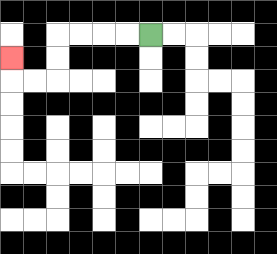{'start': '[6, 1]', 'end': '[0, 2]', 'path_directions': 'L,L,L,L,D,D,L,L,U', 'path_coordinates': '[[6, 1], [5, 1], [4, 1], [3, 1], [2, 1], [2, 2], [2, 3], [1, 3], [0, 3], [0, 2]]'}